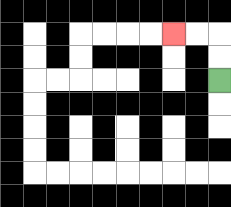{'start': '[9, 3]', 'end': '[7, 1]', 'path_directions': 'U,U,L,L', 'path_coordinates': '[[9, 3], [9, 2], [9, 1], [8, 1], [7, 1]]'}